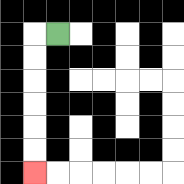{'start': '[2, 1]', 'end': '[1, 7]', 'path_directions': 'L,D,D,D,D,D,D', 'path_coordinates': '[[2, 1], [1, 1], [1, 2], [1, 3], [1, 4], [1, 5], [1, 6], [1, 7]]'}